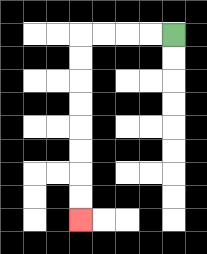{'start': '[7, 1]', 'end': '[3, 9]', 'path_directions': 'L,L,L,L,D,D,D,D,D,D,D,D', 'path_coordinates': '[[7, 1], [6, 1], [5, 1], [4, 1], [3, 1], [3, 2], [3, 3], [3, 4], [3, 5], [3, 6], [3, 7], [3, 8], [3, 9]]'}